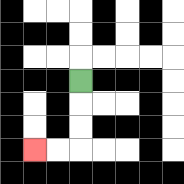{'start': '[3, 3]', 'end': '[1, 6]', 'path_directions': 'D,D,D,L,L', 'path_coordinates': '[[3, 3], [3, 4], [3, 5], [3, 6], [2, 6], [1, 6]]'}